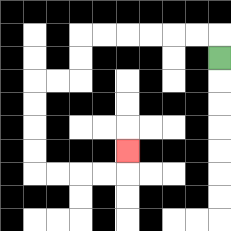{'start': '[9, 2]', 'end': '[5, 6]', 'path_directions': 'U,L,L,L,L,L,L,D,D,L,L,D,D,D,D,R,R,R,R,U', 'path_coordinates': '[[9, 2], [9, 1], [8, 1], [7, 1], [6, 1], [5, 1], [4, 1], [3, 1], [3, 2], [3, 3], [2, 3], [1, 3], [1, 4], [1, 5], [1, 6], [1, 7], [2, 7], [3, 7], [4, 7], [5, 7], [5, 6]]'}